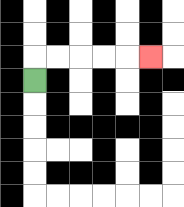{'start': '[1, 3]', 'end': '[6, 2]', 'path_directions': 'U,R,R,R,R,R', 'path_coordinates': '[[1, 3], [1, 2], [2, 2], [3, 2], [4, 2], [5, 2], [6, 2]]'}